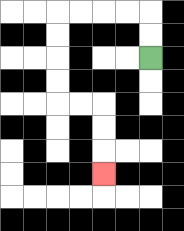{'start': '[6, 2]', 'end': '[4, 7]', 'path_directions': 'U,U,L,L,L,L,D,D,D,D,R,R,D,D,D', 'path_coordinates': '[[6, 2], [6, 1], [6, 0], [5, 0], [4, 0], [3, 0], [2, 0], [2, 1], [2, 2], [2, 3], [2, 4], [3, 4], [4, 4], [4, 5], [4, 6], [4, 7]]'}